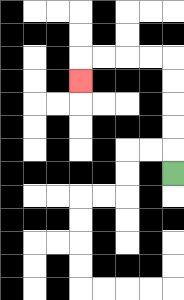{'start': '[7, 7]', 'end': '[3, 3]', 'path_directions': 'U,U,U,U,U,L,L,L,L,D', 'path_coordinates': '[[7, 7], [7, 6], [7, 5], [7, 4], [7, 3], [7, 2], [6, 2], [5, 2], [4, 2], [3, 2], [3, 3]]'}